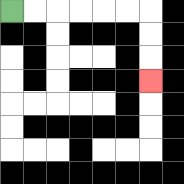{'start': '[0, 0]', 'end': '[6, 3]', 'path_directions': 'R,R,R,R,R,R,D,D,D', 'path_coordinates': '[[0, 0], [1, 0], [2, 0], [3, 0], [4, 0], [5, 0], [6, 0], [6, 1], [6, 2], [6, 3]]'}